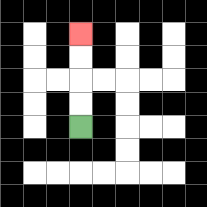{'start': '[3, 5]', 'end': '[3, 1]', 'path_directions': 'U,U,U,U', 'path_coordinates': '[[3, 5], [3, 4], [3, 3], [3, 2], [3, 1]]'}